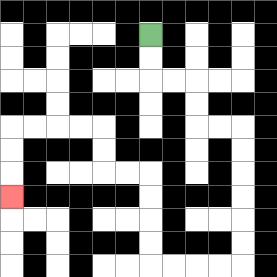{'start': '[6, 1]', 'end': '[0, 8]', 'path_directions': 'D,D,R,R,D,D,R,R,D,D,D,D,D,D,L,L,L,L,U,U,U,U,L,L,U,U,L,L,L,L,D,D,D', 'path_coordinates': '[[6, 1], [6, 2], [6, 3], [7, 3], [8, 3], [8, 4], [8, 5], [9, 5], [10, 5], [10, 6], [10, 7], [10, 8], [10, 9], [10, 10], [10, 11], [9, 11], [8, 11], [7, 11], [6, 11], [6, 10], [6, 9], [6, 8], [6, 7], [5, 7], [4, 7], [4, 6], [4, 5], [3, 5], [2, 5], [1, 5], [0, 5], [0, 6], [0, 7], [0, 8]]'}